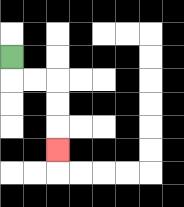{'start': '[0, 2]', 'end': '[2, 6]', 'path_directions': 'D,R,R,D,D,D', 'path_coordinates': '[[0, 2], [0, 3], [1, 3], [2, 3], [2, 4], [2, 5], [2, 6]]'}